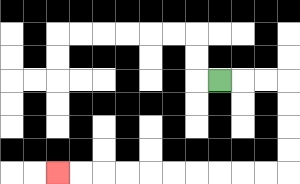{'start': '[9, 3]', 'end': '[2, 7]', 'path_directions': 'R,R,R,D,D,D,D,L,L,L,L,L,L,L,L,L,L', 'path_coordinates': '[[9, 3], [10, 3], [11, 3], [12, 3], [12, 4], [12, 5], [12, 6], [12, 7], [11, 7], [10, 7], [9, 7], [8, 7], [7, 7], [6, 7], [5, 7], [4, 7], [3, 7], [2, 7]]'}